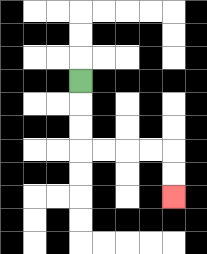{'start': '[3, 3]', 'end': '[7, 8]', 'path_directions': 'D,D,D,R,R,R,R,D,D', 'path_coordinates': '[[3, 3], [3, 4], [3, 5], [3, 6], [4, 6], [5, 6], [6, 6], [7, 6], [7, 7], [7, 8]]'}